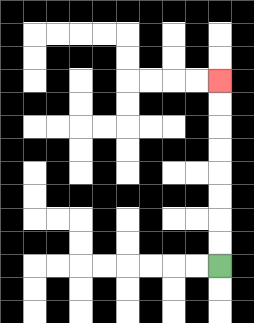{'start': '[9, 11]', 'end': '[9, 3]', 'path_directions': 'U,U,U,U,U,U,U,U', 'path_coordinates': '[[9, 11], [9, 10], [9, 9], [9, 8], [9, 7], [9, 6], [9, 5], [9, 4], [9, 3]]'}